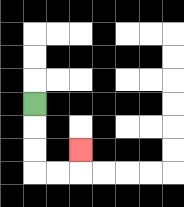{'start': '[1, 4]', 'end': '[3, 6]', 'path_directions': 'D,D,D,R,R,U', 'path_coordinates': '[[1, 4], [1, 5], [1, 6], [1, 7], [2, 7], [3, 7], [3, 6]]'}